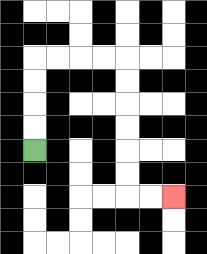{'start': '[1, 6]', 'end': '[7, 8]', 'path_directions': 'U,U,U,U,R,R,R,R,D,D,D,D,D,D,R,R', 'path_coordinates': '[[1, 6], [1, 5], [1, 4], [1, 3], [1, 2], [2, 2], [3, 2], [4, 2], [5, 2], [5, 3], [5, 4], [5, 5], [5, 6], [5, 7], [5, 8], [6, 8], [7, 8]]'}